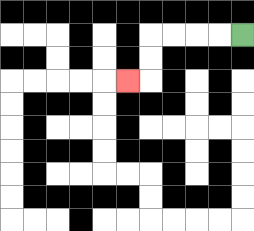{'start': '[10, 1]', 'end': '[5, 3]', 'path_directions': 'L,L,L,L,D,D,L', 'path_coordinates': '[[10, 1], [9, 1], [8, 1], [7, 1], [6, 1], [6, 2], [6, 3], [5, 3]]'}